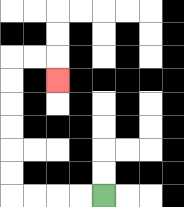{'start': '[4, 8]', 'end': '[2, 3]', 'path_directions': 'L,L,L,L,U,U,U,U,U,U,R,R,D', 'path_coordinates': '[[4, 8], [3, 8], [2, 8], [1, 8], [0, 8], [0, 7], [0, 6], [0, 5], [0, 4], [0, 3], [0, 2], [1, 2], [2, 2], [2, 3]]'}